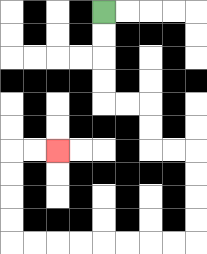{'start': '[4, 0]', 'end': '[2, 6]', 'path_directions': 'D,D,D,D,R,R,D,D,R,R,D,D,D,D,L,L,L,L,L,L,L,L,U,U,U,U,R,R', 'path_coordinates': '[[4, 0], [4, 1], [4, 2], [4, 3], [4, 4], [5, 4], [6, 4], [6, 5], [6, 6], [7, 6], [8, 6], [8, 7], [8, 8], [8, 9], [8, 10], [7, 10], [6, 10], [5, 10], [4, 10], [3, 10], [2, 10], [1, 10], [0, 10], [0, 9], [0, 8], [0, 7], [0, 6], [1, 6], [2, 6]]'}